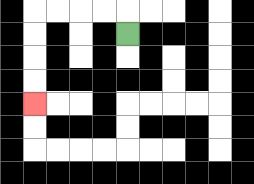{'start': '[5, 1]', 'end': '[1, 4]', 'path_directions': 'U,L,L,L,L,D,D,D,D', 'path_coordinates': '[[5, 1], [5, 0], [4, 0], [3, 0], [2, 0], [1, 0], [1, 1], [1, 2], [1, 3], [1, 4]]'}